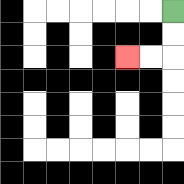{'start': '[7, 0]', 'end': '[5, 2]', 'path_directions': 'D,D,L,L', 'path_coordinates': '[[7, 0], [7, 1], [7, 2], [6, 2], [5, 2]]'}